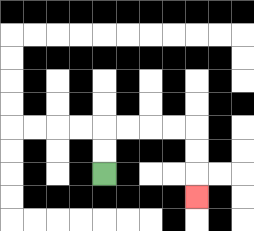{'start': '[4, 7]', 'end': '[8, 8]', 'path_directions': 'U,U,R,R,R,R,D,D,D', 'path_coordinates': '[[4, 7], [4, 6], [4, 5], [5, 5], [6, 5], [7, 5], [8, 5], [8, 6], [8, 7], [8, 8]]'}